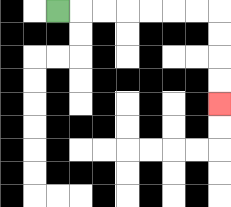{'start': '[2, 0]', 'end': '[9, 4]', 'path_directions': 'R,R,R,R,R,R,R,D,D,D,D', 'path_coordinates': '[[2, 0], [3, 0], [4, 0], [5, 0], [6, 0], [7, 0], [8, 0], [9, 0], [9, 1], [9, 2], [9, 3], [9, 4]]'}